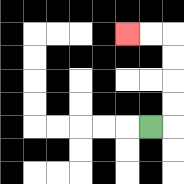{'start': '[6, 5]', 'end': '[5, 1]', 'path_directions': 'R,U,U,U,U,L,L', 'path_coordinates': '[[6, 5], [7, 5], [7, 4], [7, 3], [7, 2], [7, 1], [6, 1], [5, 1]]'}